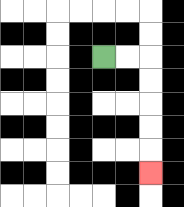{'start': '[4, 2]', 'end': '[6, 7]', 'path_directions': 'R,R,D,D,D,D,D', 'path_coordinates': '[[4, 2], [5, 2], [6, 2], [6, 3], [6, 4], [6, 5], [6, 6], [6, 7]]'}